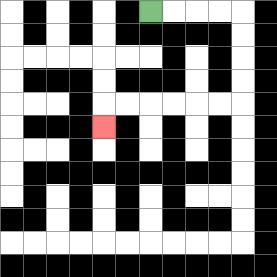{'start': '[6, 0]', 'end': '[4, 5]', 'path_directions': 'R,R,R,R,D,D,D,D,L,L,L,L,L,L,D', 'path_coordinates': '[[6, 0], [7, 0], [8, 0], [9, 0], [10, 0], [10, 1], [10, 2], [10, 3], [10, 4], [9, 4], [8, 4], [7, 4], [6, 4], [5, 4], [4, 4], [4, 5]]'}